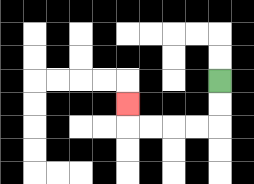{'start': '[9, 3]', 'end': '[5, 4]', 'path_directions': 'D,D,L,L,L,L,U', 'path_coordinates': '[[9, 3], [9, 4], [9, 5], [8, 5], [7, 5], [6, 5], [5, 5], [5, 4]]'}